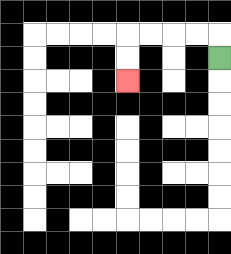{'start': '[9, 2]', 'end': '[5, 3]', 'path_directions': 'U,L,L,L,L,D,D', 'path_coordinates': '[[9, 2], [9, 1], [8, 1], [7, 1], [6, 1], [5, 1], [5, 2], [5, 3]]'}